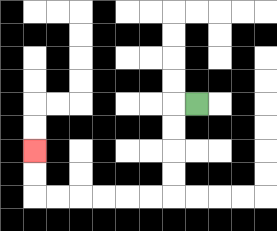{'start': '[8, 4]', 'end': '[1, 6]', 'path_directions': 'L,D,D,D,D,L,L,L,L,L,L,U,U', 'path_coordinates': '[[8, 4], [7, 4], [7, 5], [7, 6], [7, 7], [7, 8], [6, 8], [5, 8], [4, 8], [3, 8], [2, 8], [1, 8], [1, 7], [1, 6]]'}